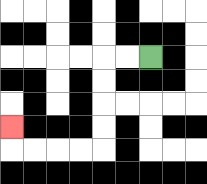{'start': '[6, 2]', 'end': '[0, 5]', 'path_directions': 'L,L,D,D,D,D,L,L,L,L,U', 'path_coordinates': '[[6, 2], [5, 2], [4, 2], [4, 3], [4, 4], [4, 5], [4, 6], [3, 6], [2, 6], [1, 6], [0, 6], [0, 5]]'}